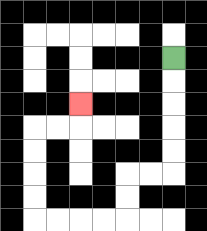{'start': '[7, 2]', 'end': '[3, 4]', 'path_directions': 'D,D,D,D,D,L,L,D,D,L,L,L,L,U,U,U,U,R,R,U', 'path_coordinates': '[[7, 2], [7, 3], [7, 4], [7, 5], [7, 6], [7, 7], [6, 7], [5, 7], [5, 8], [5, 9], [4, 9], [3, 9], [2, 9], [1, 9], [1, 8], [1, 7], [1, 6], [1, 5], [2, 5], [3, 5], [3, 4]]'}